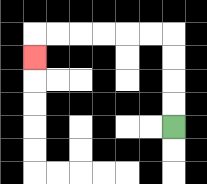{'start': '[7, 5]', 'end': '[1, 2]', 'path_directions': 'U,U,U,U,L,L,L,L,L,L,D', 'path_coordinates': '[[7, 5], [7, 4], [7, 3], [7, 2], [7, 1], [6, 1], [5, 1], [4, 1], [3, 1], [2, 1], [1, 1], [1, 2]]'}